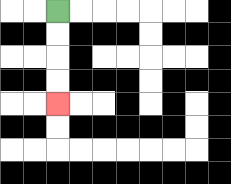{'start': '[2, 0]', 'end': '[2, 4]', 'path_directions': 'D,D,D,D', 'path_coordinates': '[[2, 0], [2, 1], [2, 2], [2, 3], [2, 4]]'}